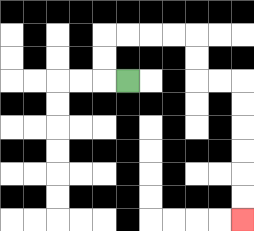{'start': '[5, 3]', 'end': '[10, 9]', 'path_directions': 'L,U,U,R,R,R,R,D,D,R,R,D,D,D,D,D,D', 'path_coordinates': '[[5, 3], [4, 3], [4, 2], [4, 1], [5, 1], [6, 1], [7, 1], [8, 1], [8, 2], [8, 3], [9, 3], [10, 3], [10, 4], [10, 5], [10, 6], [10, 7], [10, 8], [10, 9]]'}